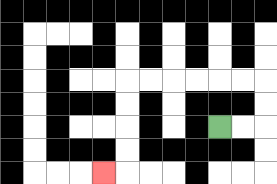{'start': '[9, 5]', 'end': '[4, 7]', 'path_directions': 'R,R,U,U,L,L,L,L,L,L,D,D,D,D,L', 'path_coordinates': '[[9, 5], [10, 5], [11, 5], [11, 4], [11, 3], [10, 3], [9, 3], [8, 3], [7, 3], [6, 3], [5, 3], [5, 4], [5, 5], [5, 6], [5, 7], [4, 7]]'}